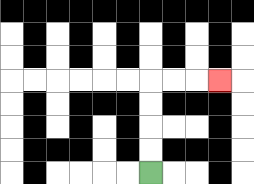{'start': '[6, 7]', 'end': '[9, 3]', 'path_directions': 'U,U,U,U,R,R,R', 'path_coordinates': '[[6, 7], [6, 6], [6, 5], [6, 4], [6, 3], [7, 3], [8, 3], [9, 3]]'}